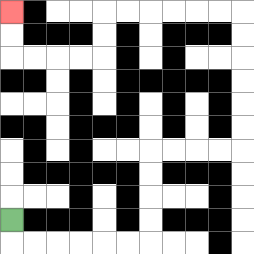{'start': '[0, 9]', 'end': '[0, 0]', 'path_directions': 'D,R,R,R,R,R,R,U,U,U,U,R,R,R,R,U,U,U,U,U,U,L,L,L,L,L,L,D,D,L,L,L,L,U,U', 'path_coordinates': '[[0, 9], [0, 10], [1, 10], [2, 10], [3, 10], [4, 10], [5, 10], [6, 10], [6, 9], [6, 8], [6, 7], [6, 6], [7, 6], [8, 6], [9, 6], [10, 6], [10, 5], [10, 4], [10, 3], [10, 2], [10, 1], [10, 0], [9, 0], [8, 0], [7, 0], [6, 0], [5, 0], [4, 0], [4, 1], [4, 2], [3, 2], [2, 2], [1, 2], [0, 2], [0, 1], [0, 0]]'}